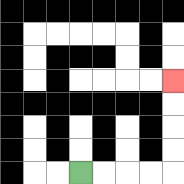{'start': '[3, 7]', 'end': '[7, 3]', 'path_directions': 'R,R,R,R,U,U,U,U', 'path_coordinates': '[[3, 7], [4, 7], [5, 7], [6, 7], [7, 7], [7, 6], [7, 5], [7, 4], [7, 3]]'}